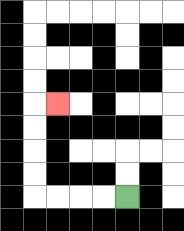{'start': '[5, 8]', 'end': '[2, 4]', 'path_directions': 'L,L,L,L,U,U,U,U,R', 'path_coordinates': '[[5, 8], [4, 8], [3, 8], [2, 8], [1, 8], [1, 7], [1, 6], [1, 5], [1, 4], [2, 4]]'}